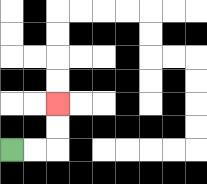{'start': '[0, 6]', 'end': '[2, 4]', 'path_directions': 'R,R,U,U', 'path_coordinates': '[[0, 6], [1, 6], [2, 6], [2, 5], [2, 4]]'}